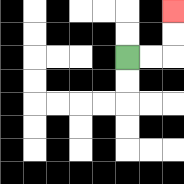{'start': '[5, 2]', 'end': '[7, 0]', 'path_directions': 'R,R,U,U', 'path_coordinates': '[[5, 2], [6, 2], [7, 2], [7, 1], [7, 0]]'}